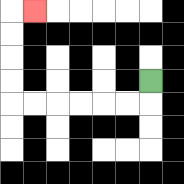{'start': '[6, 3]', 'end': '[1, 0]', 'path_directions': 'D,L,L,L,L,L,L,U,U,U,U,R', 'path_coordinates': '[[6, 3], [6, 4], [5, 4], [4, 4], [3, 4], [2, 4], [1, 4], [0, 4], [0, 3], [0, 2], [0, 1], [0, 0], [1, 0]]'}